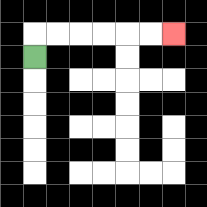{'start': '[1, 2]', 'end': '[7, 1]', 'path_directions': 'U,R,R,R,R,R,R', 'path_coordinates': '[[1, 2], [1, 1], [2, 1], [3, 1], [4, 1], [5, 1], [6, 1], [7, 1]]'}